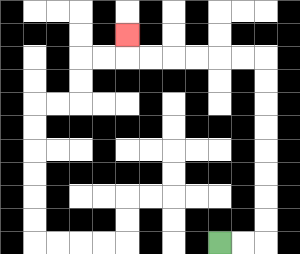{'start': '[9, 10]', 'end': '[5, 1]', 'path_directions': 'R,R,U,U,U,U,U,U,U,U,L,L,L,L,L,L,U', 'path_coordinates': '[[9, 10], [10, 10], [11, 10], [11, 9], [11, 8], [11, 7], [11, 6], [11, 5], [11, 4], [11, 3], [11, 2], [10, 2], [9, 2], [8, 2], [7, 2], [6, 2], [5, 2], [5, 1]]'}